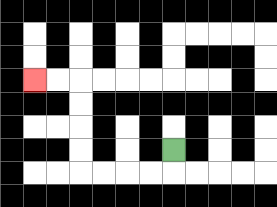{'start': '[7, 6]', 'end': '[1, 3]', 'path_directions': 'D,L,L,L,L,U,U,U,U,L,L', 'path_coordinates': '[[7, 6], [7, 7], [6, 7], [5, 7], [4, 7], [3, 7], [3, 6], [3, 5], [3, 4], [3, 3], [2, 3], [1, 3]]'}